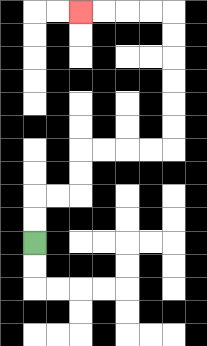{'start': '[1, 10]', 'end': '[3, 0]', 'path_directions': 'U,U,R,R,U,U,R,R,R,R,U,U,U,U,U,U,L,L,L,L', 'path_coordinates': '[[1, 10], [1, 9], [1, 8], [2, 8], [3, 8], [3, 7], [3, 6], [4, 6], [5, 6], [6, 6], [7, 6], [7, 5], [7, 4], [7, 3], [7, 2], [7, 1], [7, 0], [6, 0], [5, 0], [4, 0], [3, 0]]'}